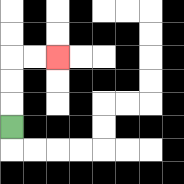{'start': '[0, 5]', 'end': '[2, 2]', 'path_directions': 'U,U,U,R,R', 'path_coordinates': '[[0, 5], [0, 4], [0, 3], [0, 2], [1, 2], [2, 2]]'}